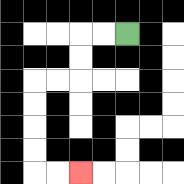{'start': '[5, 1]', 'end': '[3, 7]', 'path_directions': 'L,L,D,D,L,L,D,D,D,D,R,R', 'path_coordinates': '[[5, 1], [4, 1], [3, 1], [3, 2], [3, 3], [2, 3], [1, 3], [1, 4], [1, 5], [1, 6], [1, 7], [2, 7], [3, 7]]'}